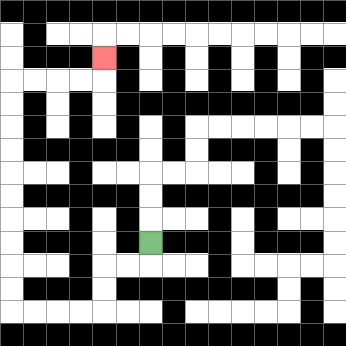{'start': '[6, 10]', 'end': '[4, 2]', 'path_directions': 'D,L,L,D,D,L,L,L,L,U,U,U,U,U,U,U,U,U,U,R,R,R,R,U', 'path_coordinates': '[[6, 10], [6, 11], [5, 11], [4, 11], [4, 12], [4, 13], [3, 13], [2, 13], [1, 13], [0, 13], [0, 12], [0, 11], [0, 10], [0, 9], [0, 8], [0, 7], [0, 6], [0, 5], [0, 4], [0, 3], [1, 3], [2, 3], [3, 3], [4, 3], [4, 2]]'}